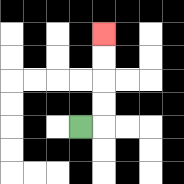{'start': '[3, 5]', 'end': '[4, 1]', 'path_directions': 'R,U,U,U,U', 'path_coordinates': '[[3, 5], [4, 5], [4, 4], [4, 3], [4, 2], [4, 1]]'}